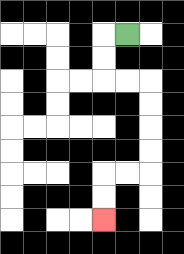{'start': '[5, 1]', 'end': '[4, 9]', 'path_directions': 'L,D,D,R,R,D,D,D,D,L,L,D,D', 'path_coordinates': '[[5, 1], [4, 1], [4, 2], [4, 3], [5, 3], [6, 3], [6, 4], [6, 5], [6, 6], [6, 7], [5, 7], [4, 7], [4, 8], [4, 9]]'}